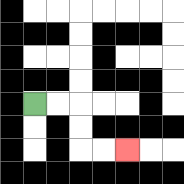{'start': '[1, 4]', 'end': '[5, 6]', 'path_directions': 'R,R,D,D,R,R', 'path_coordinates': '[[1, 4], [2, 4], [3, 4], [3, 5], [3, 6], [4, 6], [5, 6]]'}